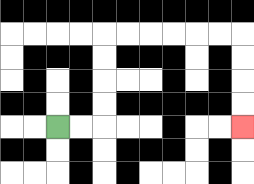{'start': '[2, 5]', 'end': '[10, 5]', 'path_directions': 'R,R,U,U,U,U,R,R,R,R,R,R,D,D,D,D', 'path_coordinates': '[[2, 5], [3, 5], [4, 5], [4, 4], [4, 3], [4, 2], [4, 1], [5, 1], [6, 1], [7, 1], [8, 1], [9, 1], [10, 1], [10, 2], [10, 3], [10, 4], [10, 5]]'}